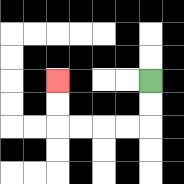{'start': '[6, 3]', 'end': '[2, 3]', 'path_directions': 'D,D,L,L,L,L,U,U', 'path_coordinates': '[[6, 3], [6, 4], [6, 5], [5, 5], [4, 5], [3, 5], [2, 5], [2, 4], [2, 3]]'}